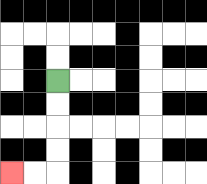{'start': '[2, 3]', 'end': '[0, 7]', 'path_directions': 'D,D,D,D,L,L', 'path_coordinates': '[[2, 3], [2, 4], [2, 5], [2, 6], [2, 7], [1, 7], [0, 7]]'}